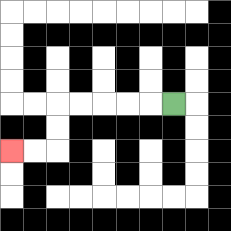{'start': '[7, 4]', 'end': '[0, 6]', 'path_directions': 'L,L,L,L,L,D,D,L,L', 'path_coordinates': '[[7, 4], [6, 4], [5, 4], [4, 4], [3, 4], [2, 4], [2, 5], [2, 6], [1, 6], [0, 6]]'}